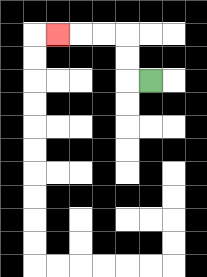{'start': '[6, 3]', 'end': '[2, 1]', 'path_directions': 'L,U,U,L,L,L', 'path_coordinates': '[[6, 3], [5, 3], [5, 2], [5, 1], [4, 1], [3, 1], [2, 1]]'}